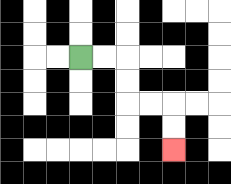{'start': '[3, 2]', 'end': '[7, 6]', 'path_directions': 'R,R,D,D,R,R,D,D', 'path_coordinates': '[[3, 2], [4, 2], [5, 2], [5, 3], [5, 4], [6, 4], [7, 4], [7, 5], [7, 6]]'}